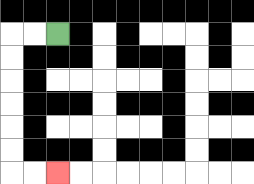{'start': '[2, 1]', 'end': '[2, 7]', 'path_directions': 'L,L,D,D,D,D,D,D,R,R', 'path_coordinates': '[[2, 1], [1, 1], [0, 1], [0, 2], [0, 3], [0, 4], [0, 5], [0, 6], [0, 7], [1, 7], [2, 7]]'}